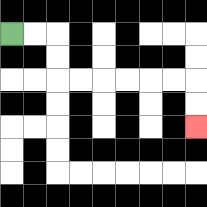{'start': '[0, 1]', 'end': '[8, 5]', 'path_directions': 'R,R,D,D,R,R,R,R,R,R,D,D', 'path_coordinates': '[[0, 1], [1, 1], [2, 1], [2, 2], [2, 3], [3, 3], [4, 3], [5, 3], [6, 3], [7, 3], [8, 3], [8, 4], [8, 5]]'}